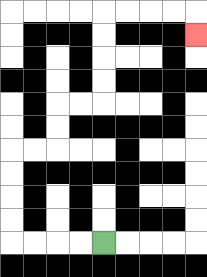{'start': '[4, 10]', 'end': '[8, 1]', 'path_directions': 'L,L,L,L,U,U,U,U,R,R,U,U,R,R,U,U,U,U,R,R,R,R,D', 'path_coordinates': '[[4, 10], [3, 10], [2, 10], [1, 10], [0, 10], [0, 9], [0, 8], [0, 7], [0, 6], [1, 6], [2, 6], [2, 5], [2, 4], [3, 4], [4, 4], [4, 3], [4, 2], [4, 1], [4, 0], [5, 0], [6, 0], [7, 0], [8, 0], [8, 1]]'}